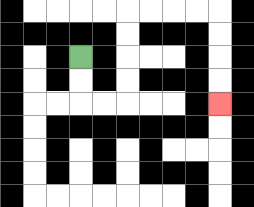{'start': '[3, 2]', 'end': '[9, 4]', 'path_directions': 'D,D,R,R,U,U,U,U,R,R,R,R,D,D,D,D', 'path_coordinates': '[[3, 2], [3, 3], [3, 4], [4, 4], [5, 4], [5, 3], [5, 2], [5, 1], [5, 0], [6, 0], [7, 0], [8, 0], [9, 0], [9, 1], [9, 2], [9, 3], [9, 4]]'}